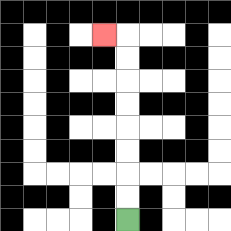{'start': '[5, 9]', 'end': '[4, 1]', 'path_directions': 'U,U,U,U,U,U,U,U,L', 'path_coordinates': '[[5, 9], [5, 8], [5, 7], [5, 6], [5, 5], [5, 4], [5, 3], [5, 2], [5, 1], [4, 1]]'}